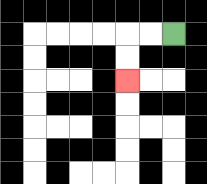{'start': '[7, 1]', 'end': '[5, 3]', 'path_directions': 'L,L,D,D', 'path_coordinates': '[[7, 1], [6, 1], [5, 1], [5, 2], [5, 3]]'}